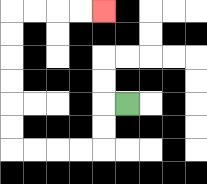{'start': '[5, 4]', 'end': '[4, 0]', 'path_directions': 'L,D,D,L,L,L,L,U,U,U,U,U,U,R,R,R,R', 'path_coordinates': '[[5, 4], [4, 4], [4, 5], [4, 6], [3, 6], [2, 6], [1, 6], [0, 6], [0, 5], [0, 4], [0, 3], [0, 2], [0, 1], [0, 0], [1, 0], [2, 0], [3, 0], [4, 0]]'}